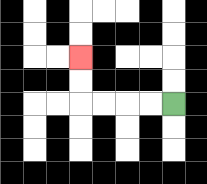{'start': '[7, 4]', 'end': '[3, 2]', 'path_directions': 'L,L,L,L,U,U', 'path_coordinates': '[[7, 4], [6, 4], [5, 4], [4, 4], [3, 4], [3, 3], [3, 2]]'}